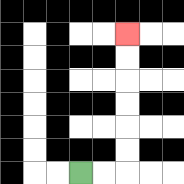{'start': '[3, 7]', 'end': '[5, 1]', 'path_directions': 'R,R,U,U,U,U,U,U', 'path_coordinates': '[[3, 7], [4, 7], [5, 7], [5, 6], [5, 5], [5, 4], [5, 3], [5, 2], [5, 1]]'}